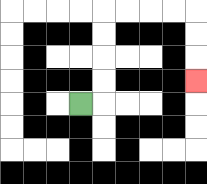{'start': '[3, 4]', 'end': '[8, 3]', 'path_directions': 'R,U,U,U,U,R,R,R,R,D,D,D', 'path_coordinates': '[[3, 4], [4, 4], [4, 3], [4, 2], [4, 1], [4, 0], [5, 0], [6, 0], [7, 0], [8, 0], [8, 1], [8, 2], [8, 3]]'}